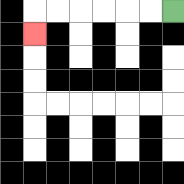{'start': '[7, 0]', 'end': '[1, 1]', 'path_directions': 'L,L,L,L,L,L,D', 'path_coordinates': '[[7, 0], [6, 0], [5, 0], [4, 0], [3, 0], [2, 0], [1, 0], [1, 1]]'}